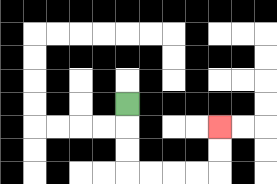{'start': '[5, 4]', 'end': '[9, 5]', 'path_directions': 'D,D,D,R,R,R,R,U,U', 'path_coordinates': '[[5, 4], [5, 5], [5, 6], [5, 7], [6, 7], [7, 7], [8, 7], [9, 7], [9, 6], [9, 5]]'}